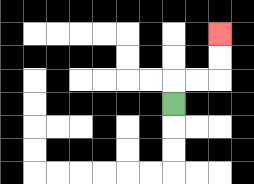{'start': '[7, 4]', 'end': '[9, 1]', 'path_directions': 'U,R,R,U,U', 'path_coordinates': '[[7, 4], [7, 3], [8, 3], [9, 3], [9, 2], [9, 1]]'}